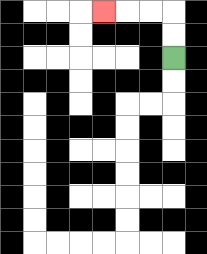{'start': '[7, 2]', 'end': '[4, 0]', 'path_directions': 'U,U,L,L,L', 'path_coordinates': '[[7, 2], [7, 1], [7, 0], [6, 0], [5, 0], [4, 0]]'}